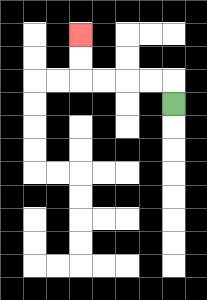{'start': '[7, 4]', 'end': '[3, 1]', 'path_directions': 'U,L,L,L,L,U,U', 'path_coordinates': '[[7, 4], [7, 3], [6, 3], [5, 3], [4, 3], [3, 3], [3, 2], [3, 1]]'}